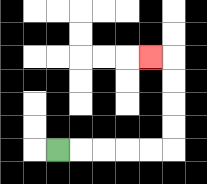{'start': '[2, 6]', 'end': '[6, 2]', 'path_directions': 'R,R,R,R,R,U,U,U,U,L', 'path_coordinates': '[[2, 6], [3, 6], [4, 6], [5, 6], [6, 6], [7, 6], [7, 5], [7, 4], [7, 3], [7, 2], [6, 2]]'}